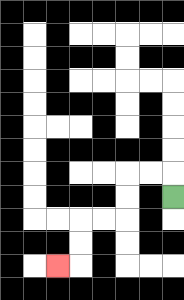{'start': '[7, 8]', 'end': '[2, 11]', 'path_directions': 'U,L,L,D,D,L,L,D,D,L', 'path_coordinates': '[[7, 8], [7, 7], [6, 7], [5, 7], [5, 8], [5, 9], [4, 9], [3, 9], [3, 10], [3, 11], [2, 11]]'}